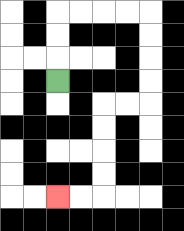{'start': '[2, 3]', 'end': '[2, 8]', 'path_directions': 'U,U,U,R,R,R,R,D,D,D,D,L,L,D,D,D,D,L,L', 'path_coordinates': '[[2, 3], [2, 2], [2, 1], [2, 0], [3, 0], [4, 0], [5, 0], [6, 0], [6, 1], [6, 2], [6, 3], [6, 4], [5, 4], [4, 4], [4, 5], [4, 6], [4, 7], [4, 8], [3, 8], [2, 8]]'}